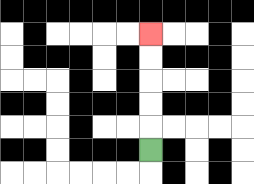{'start': '[6, 6]', 'end': '[6, 1]', 'path_directions': 'U,U,U,U,U', 'path_coordinates': '[[6, 6], [6, 5], [6, 4], [6, 3], [6, 2], [6, 1]]'}